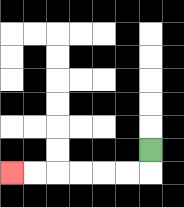{'start': '[6, 6]', 'end': '[0, 7]', 'path_directions': 'D,L,L,L,L,L,L', 'path_coordinates': '[[6, 6], [6, 7], [5, 7], [4, 7], [3, 7], [2, 7], [1, 7], [0, 7]]'}